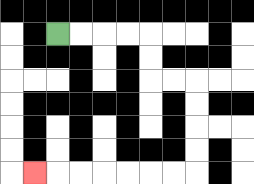{'start': '[2, 1]', 'end': '[1, 7]', 'path_directions': 'R,R,R,R,D,D,R,R,D,D,D,D,L,L,L,L,L,L,L', 'path_coordinates': '[[2, 1], [3, 1], [4, 1], [5, 1], [6, 1], [6, 2], [6, 3], [7, 3], [8, 3], [8, 4], [8, 5], [8, 6], [8, 7], [7, 7], [6, 7], [5, 7], [4, 7], [3, 7], [2, 7], [1, 7]]'}